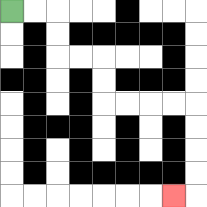{'start': '[0, 0]', 'end': '[7, 8]', 'path_directions': 'R,R,D,D,R,R,D,D,R,R,R,R,D,D,D,D,L', 'path_coordinates': '[[0, 0], [1, 0], [2, 0], [2, 1], [2, 2], [3, 2], [4, 2], [4, 3], [4, 4], [5, 4], [6, 4], [7, 4], [8, 4], [8, 5], [8, 6], [8, 7], [8, 8], [7, 8]]'}